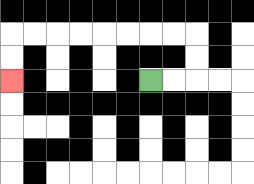{'start': '[6, 3]', 'end': '[0, 3]', 'path_directions': 'R,R,U,U,L,L,L,L,L,L,L,L,D,D', 'path_coordinates': '[[6, 3], [7, 3], [8, 3], [8, 2], [8, 1], [7, 1], [6, 1], [5, 1], [4, 1], [3, 1], [2, 1], [1, 1], [0, 1], [0, 2], [0, 3]]'}